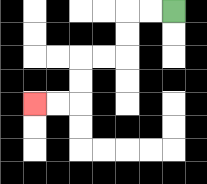{'start': '[7, 0]', 'end': '[1, 4]', 'path_directions': 'L,L,D,D,L,L,D,D,L,L', 'path_coordinates': '[[7, 0], [6, 0], [5, 0], [5, 1], [5, 2], [4, 2], [3, 2], [3, 3], [3, 4], [2, 4], [1, 4]]'}